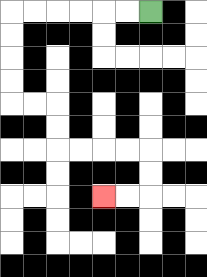{'start': '[6, 0]', 'end': '[4, 8]', 'path_directions': 'L,L,L,L,L,L,D,D,D,D,R,R,D,D,R,R,R,R,D,D,L,L', 'path_coordinates': '[[6, 0], [5, 0], [4, 0], [3, 0], [2, 0], [1, 0], [0, 0], [0, 1], [0, 2], [0, 3], [0, 4], [1, 4], [2, 4], [2, 5], [2, 6], [3, 6], [4, 6], [5, 6], [6, 6], [6, 7], [6, 8], [5, 8], [4, 8]]'}